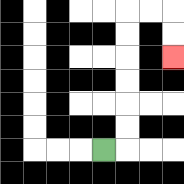{'start': '[4, 6]', 'end': '[7, 2]', 'path_directions': 'R,U,U,U,U,U,U,R,R,D,D', 'path_coordinates': '[[4, 6], [5, 6], [5, 5], [5, 4], [5, 3], [5, 2], [5, 1], [5, 0], [6, 0], [7, 0], [7, 1], [7, 2]]'}